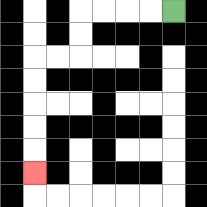{'start': '[7, 0]', 'end': '[1, 7]', 'path_directions': 'L,L,L,L,D,D,L,L,D,D,D,D,D', 'path_coordinates': '[[7, 0], [6, 0], [5, 0], [4, 0], [3, 0], [3, 1], [3, 2], [2, 2], [1, 2], [1, 3], [1, 4], [1, 5], [1, 6], [1, 7]]'}